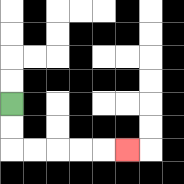{'start': '[0, 4]', 'end': '[5, 6]', 'path_directions': 'D,D,R,R,R,R,R', 'path_coordinates': '[[0, 4], [0, 5], [0, 6], [1, 6], [2, 6], [3, 6], [4, 6], [5, 6]]'}